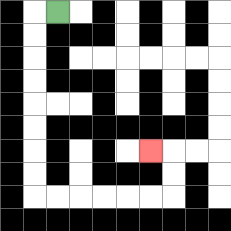{'start': '[2, 0]', 'end': '[6, 6]', 'path_directions': 'L,D,D,D,D,D,D,D,D,R,R,R,R,R,R,U,U,L', 'path_coordinates': '[[2, 0], [1, 0], [1, 1], [1, 2], [1, 3], [1, 4], [1, 5], [1, 6], [1, 7], [1, 8], [2, 8], [3, 8], [4, 8], [5, 8], [6, 8], [7, 8], [7, 7], [7, 6], [6, 6]]'}